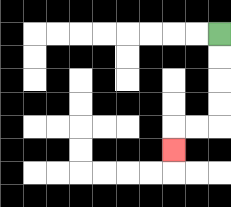{'start': '[9, 1]', 'end': '[7, 6]', 'path_directions': 'D,D,D,D,L,L,D', 'path_coordinates': '[[9, 1], [9, 2], [9, 3], [9, 4], [9, 5], [8, 5], [7, 5], [7, 6]]'}